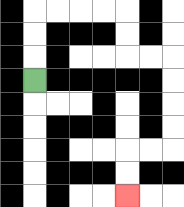{'start': '[1, 3]', 'end': '[5, 8]', 'path_directions': 'U,U,U,R,R,R,R,D,D,R,R,D,D,D,D,L,L,D,D', 'path_coordinates': '[[1, 3], [1, 2], [1, 1], [1, 0], [2, 0], [3, 0], [4, 0], [5, 0], [5, 1], [5, 2], [6, 2], [7, 2], [7, 3], [7, 4], [7, 5], [7, 6], [6, 6], [5, 6], [5, 7], [5, 8]]'}